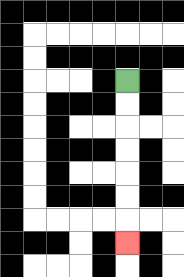{'start': '[5, 3]', 'end': '[5, 10]', 'path_directions': 'D,D,D,D,D,D,D', 'path_coordinates': '[[5, 3], [5, 4], [5, 5], [5, 6], [5, 7], [5, 8], [5, 9], [5, 10]]'}